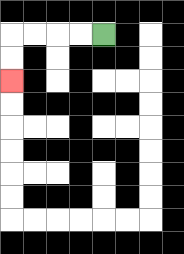{'start': '[4, 1]', 'end': '[0, 3]', 'path_directions': 'L,L,L,L,D,D', 'path_coordinates': '[[4, 1], [3, 1], [2, 1], [1, 1], [0, 1], [0, 2], [0, 3]]'}